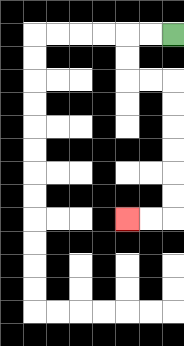{'start': '[7, 1]', 'end': '[5, 9]', 'path_directions': 'L,L,D,D,R,R,D,D,D,D,D,D,L,L', 'path_coordinates': '[[7, 1], [6, 1], [5, 1], [5, 2], [5, 3], [6, 3], [7, 3], [7, 4], [7, 5], [7, 6], [7, 7], [7, 8], [7, 9], [6, 9], [5, 9]]'}